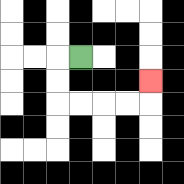{'start': '[3, 2]', 'end': '[6, 3]', 'path_directions': 'L,D,D,R,R,R,R,U', 'path_coordinates': '[[3, 2], [2, 2], [2, 3], [2, 4], [3, 4], [4, 4], [5, 4], [6, 4], [6, 3]]'}